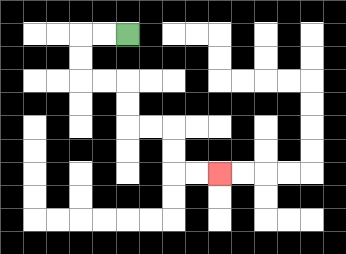{'start': '[5, 1]', 'end': '[9, 7]', 'path_directions': 'L,L,D,D,R,R,D,D,R,R,D,D,R,R', 'path_coordinates': '[[5, 1], [4, 1], [3, 1], [3, 2], [3, 3], [4, 3], [5, 3], [5, 4], [5, 5], [6, 5], [7, 5], [7, 6], [7, 7], [8, 7], [9, 7]]'}